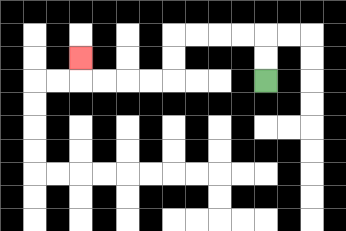{'start': '[11, 3]', 'end': '[3, 2]', 'path_directions': 'U,U,L,L,L,L,D,D,L,L,L,L,U', 'path_coordinates': '[[11, 3], [11, 2], [11, 1], [10, 1], [9, 1], [8, 1], [7, 1], [7, 2], [7, 3], [6, 3], [5, 3], [4, 3], [3, 3], [3, 2]]'}